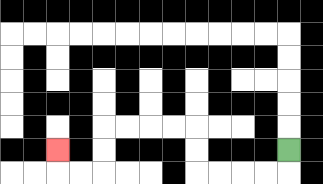{'start': '[12, 6]', 'end': '[2, 6]', 'path_directions': 'D,L,L,L,L,U,U,L,L,L,L,D,D,L,L,U', 'path_coordinates': '[[12, 6], [12, 7], [11, 7], [10, 7], [9, 7], [8, 7], [8, 6], [8, 5], [7, 5], [6, 5], [5, 5], [4, 5], [4, 6], [4, 7], [3, 7], [2, 7], [2, 6]]'}